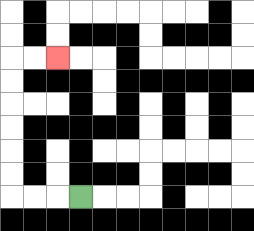{'start': '[3, 8]', 'end': '[2, 2]', 'path_directions': 'L,L,L,U,U,U,U,U,U,R,R', 'path_coordinates': '[[3, 8], [2, 8], [1, 8], [0, 8], [0, 7], [0, 6], [0, 5], [0, 4], [0, 3], [0, 2], [1, 2], [2, 2]]'}